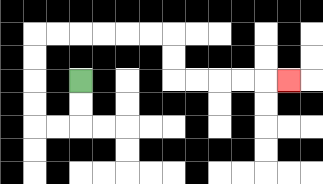{'start': '[3, 3]', 'end': '[12, 3]', 'path_directions': 'D,D,L,L,U,U,U,U,R,R,R,R,R,R,D,D,R,R,R,R,R', 'path_coordinates': '[[3, 3], [3, 4], [3, 5], [2, 5], [1, 5], [1, 4], [1, 3], [1, 2], [1, 1], [2, 1], [3, 1], [4, 1], [5, 1], [6, 1], [7, 1], [7, 2], [7, 3], [8, 3], [9, 3], [10, 3], [11, 3], [12, 3]]'}